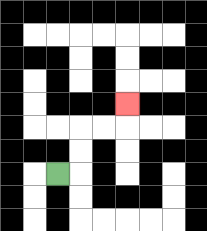{'start': '[2, 7]', 'end': '[5, 4]', 'path_directions': 'R,U,U,R,R,U', 'path_coordinates': '[[2, 7], [3, 7], [3, 6], [3, 5], [4, 5], [5, 5], [5, 4]]'}